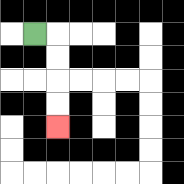{'start': '[1, 1]', 'end': '[2, 5]', 'path_directions': 'R,D,D,D,D', 'path_coordinates': '[[1, 1], [2, 1], [2, 2], [2, 3], [2, 4], [2, 5]]'}